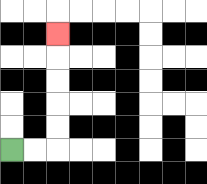{'start': '[0, 6]', 'end': '[2, 1]', 'path_directions': 'R,R,U,U,U,U,U', 'path_coordinates': '[[0, 6], [1, 6], [2, 6], [2, 5], [2, 4], [2, 3], [2, 2], [2, 1]]'}